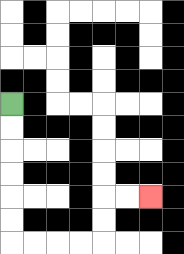{'start': '[0, 4]', 'end': '[6, 8]', 'path_directions': 'D,D,D,D,D,D,R,R,R,R,U,U,R,R', 'path_coordinates': '[[0, 4], [0, 5], [0, 6], [0, 7], [0, 8], [0, 9], [0, 10], [1, 10], [2, 10], [3, 10], [4, 10], [4, 9], [4, 8], [5, 8], [6, 8]]'}